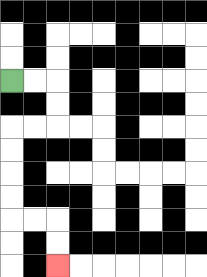{'start': '[0, 3]', 'end': '[2, 11]', 'path_directions': 'R,R,D,D,L,L,D,D,D,D,R,R,D,D', 'path_coordinates': '[[0, 3], [1, 3], [2, 3], [2, 4], [2, 5], [1, 5], [0, 5], [0, 6], [0, 7], [0, 8], [0, 9], [1, 9], [2, 9], [2, 10], [2, 11]]'}